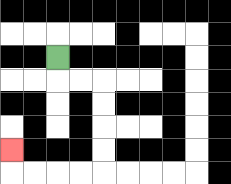{'start': '[2, 2]', 'end': '[0, 6]', 'path_directions': 'D,R,R,D,D,D,D,L,L,L,L,U', 'path_coordinates': '[[2, 2], [2, 3], [3, 3], [4, 3], [4, 4], [4, 5], [4, 6], [4, 7], [3, 7], [2, 7], [1, 7], [0, 7], [0, 6]]'}